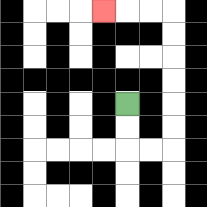{'start': '[5, 4]', 'end': '[4, 0]', 'path_directions': 'D,D,R,R,U,U,U,U,U,U,L,L,L', 'path_coordinates': '[[5, 4], [5, 5], [5, 6], [6, 6], [7, 6], [7, 5], [7, 4], [7, 3], [7, 2], [7, 1], [7, 0], [6, 0], [5, 0], [4, 0]]'}